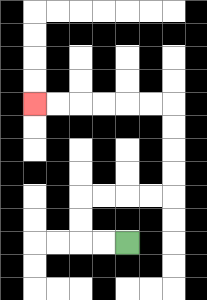{'start': '[5, 10]', 'end': '[1, 4]', 'path_directions': 'L,L,U,U,R,R,R,R,U,U,U,U,L,L,L,L,L,L', 'path_coordinates': '[[5, 10], [4, 10], [3, 10], [3, 9], [3, 8], [4, 8], [5, 8], [6, 8], [7, 8], [7, 7], [7, 6], [7, 5], [7, 4], [6, 4], [5, 4], [4, 4], [3, 4], [2, 4], [1, 4]]'}